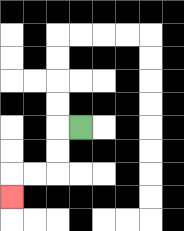{'start': '[3, 5]', 'end': '[0, 8]', 'path_directions': 'L,D,D,L,L,D', 'path_coordinates': '[[3, 5], [2, 5], [2, 6], [2, 7], [1, 7], [0, 7], [0, 8]]'}